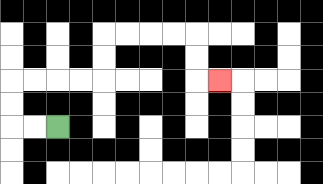{'start': '[2, 5]', 'end': '[9, 3]', 'path_directions': 'L,L,U,U,R,R,R,R,U,U,R,R,R,R,D,D,R', 'path_coordinates': '[[2, 5], [1, 5], [0, 5], [0, 4], [0, 3], [1, 3], [2, 3], [3, 3], [4, 3], [4, 2], [4, 1], [5, 1], [6, 1], [7, 1], [8, 1], [8, 2], [8, 3], [9, 3]]'}